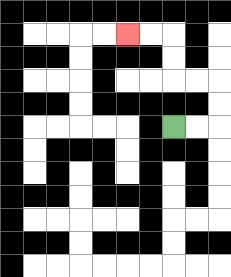{'start': '[7, 5]', 'end': '[5, 1]', 'path_directions': 'R,R,U,U,L,L,U,U,L,L', 'path_coordinates': '[[7, 5], [8, 5], [9, 5], [9, 4], [9, 3], [8, 3], [7, 3], [7, 2], [7, 1], [6, 1], [5, 1]]'}